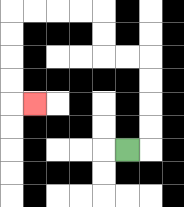{'start': '[5, 6]', 'end': '[1, 4]', 'path_directions': 'R,U,U,U,U,L,L,U,U,L,L,L,L,D,D,D,D,R', 'path_coordinates': '[[5, 6], [6, 6], [6, 5], [6, 4], [6, 3], [6, 2], [5, 2], [4, 2], [4, 1], [4, 0], [3, 0], [2, 0], [1, 0], [0, 0], [0, 1], [0, 2], [0, 3], [0, 4], [1, 4]]'}